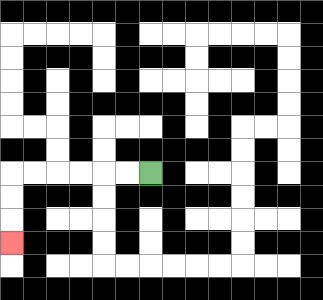{'start': '[6, 7]', 'end': '[0, 10]', 'path_directions': 'L,L,L,L,L,L,D,D,D', 'path_coordinates': '[[6, 7], [5, 7], [4, 7], [3, 7], [2, 7], [1, 7], [0, 7], [0, 8], [0, 9], [0, 10]]'}